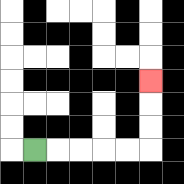{'start': '[1, 6]', 'end': '[6, 3]', 'path_directions': 'R,R,R,R,R,U,U,U', 'path_coordinates': '[[1, 6], [2, 6], [3, 6], [4, 6], [5, 6], [6, 6], [6, 5], [6, 4], [6, 3]]'}